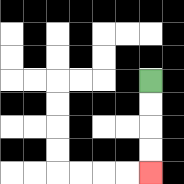{'start': '[6, 3]', 'end': '[6, 7]', 'path_directions': 'D,D,D,D', 'path_coordinates': '[[6, 3], [6, 4], [6, 5], [6, 6], [6, 7]]'}